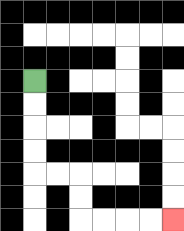{'start': '[1, 3]', 'end': '[7, 9]', 'path_directions': 'D,D,D,D,R,R,D,D,R,R,R,R', 'path_coordinates': '[[1, 3], [1, 4], [1, 5], [1, 6], [1, 7], [2, 7], [3, 7], [3, 8], [3, 9], [4, 9], [5, 9], [6, 9], [7, 9]]'}